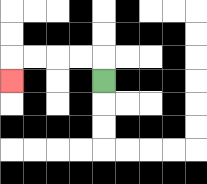{'start': '[4, 3]', 'end': '[0, 3]', 'path_directions': 'U,L,L,L,L,D', 'path_coordinates': '[[4, 3], [4, 2], [3, 2], [2, 2], [1, 2], [0, 2], [0, 3]]'}